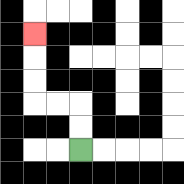{'start': '[3, 6]', 'end': '[1, 1]', 'path_directions': 'U,U,L,L,U,U,U', 'path_coordinates': '[[3, 6], [3, 5], [3, 4], [2, 4], [1, 4], [1, 3], [1, 2], [1, 1]]'}